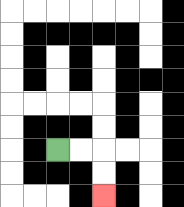{'start': '[2, 6]', 'end': '[4, 8]', 'path_directions': 'R,R,D,D', 'path_coordinates': '[[2, 6], [3, 6], [4, 6], [4, 7], [4, 8]]'}